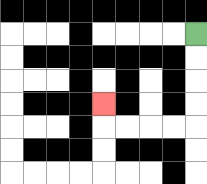{'start': '[8, 1]', 'end': '[4, 4]', 'path_directions': 'D,D,D,D,L,L,L,L,U', 'path_coordinates': '[[8, 1], [8, 2], [8, 3], [8, 4], [8, 5], [7, 5], [6, 5], [5, 5], [4, 5], [4, 4]]'}